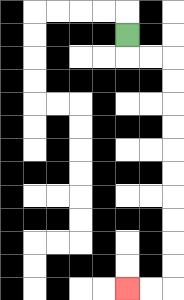{'start': '[5, 1]', 'end': '[5, 12]', 'path_directions': 'D,R,R,D,D,D,D,D,D,D,D,D,D,L,L', 'path_coordinates': '[[5, 1], [5, 2], [6, 2], [7, 2], [7, 3], [7, 4], [7, 5], [7, 6], [7, 7], [7, 8], [7, 9], [7, 10], [7, 11], [7, 12], [6, 12], [5, 12]]'}